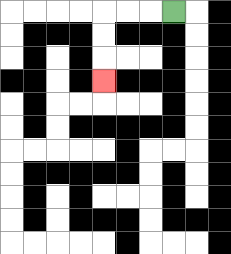{'start': '[7, 0]', 'end': '[4, 3]', 'path_directions': 'L,L,L,D,D,D', 'path_coordinates': '[[7, 0], [6, 0], [5, 0], [4, 0], [4, 1], [4, 2], [4, 3]]'}